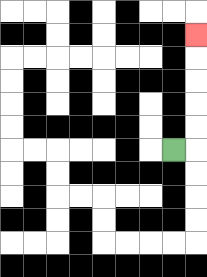{'start': '[7, 6]', 'end': '[8, 1]', 'path_directions': 'R,U,U,U,U,U', 'path_coordinates': '[[7, 6], [8, 6], [8, 5], [8, 4], [8, 3], [8, 2], [8, 1]]'}